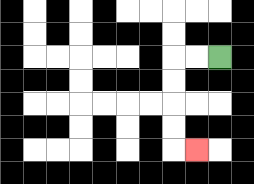{'start': '[9, 2]', 'end': '[8, 6]', 'path_directions': 'L,L,D,D,D,D,R', 'path_coordinates': '[[9, 2], [8, 2], [7, 2], [7, 3], [7, 4], [7, 5], [7, 6], [8, 6]]'}